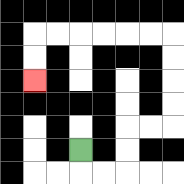{'start': '[3, 6]', 'end': '[1, 3]', 'path_directions': 'D,R,R,U,U,R,R,U,U,U,U,L,L,L,L,L,L,D,D', 'path_coordinates': '[[3, 6], [3, 7], [4, 7], [5, 7], [5, 6], [5, 5], [6, 5], [7, 5], [7, 4], [7, 3], [7, 2], [7, 1], [6, 1], [5, 1], [4, 1], [3, 1], [2, 1], [1, 1], [1, 2], [1, 3]]'}